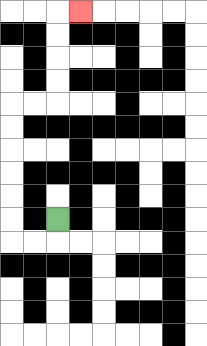{'start': '[2, 9]', 'end': '[3, 0]', 'path_directions': 'D,L,L,U,U,U,U,U,U,R,R,U,U,U,U,R', 'path_coordinates': '[[2, 9], [2, 10], [1, 10], [0, 10], [0, 9], [0, 8], [0, 7], [0, 6], [0, 5], [0, 4], [1, 4], [2, 4], [2, 3], [2, 2], [2, 1], [2, 0], [3, 0]]'}